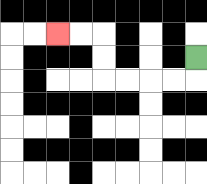{'start': '[8, 2]', 'end': '[2, 1]', 'path_directions': 'D,L,L,L,L,U,U,L,L', 'path_coordinates': '[[8, 2], [8, 3], [7, 3], [6, 3], [5, 3], [4, 3], [4, 2], [4, 1], [3, 1], [2, 1]]'}